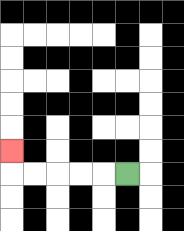{'start': '[5, 7]', 'end': '[0, 6]', 'path_directions': 'L,L,L,L,L,U', 'path_coordinates': '[[5, 7], [4, 7], [3, 7], [2, 7], [1, 7], [0, 7], [0, 6]]'}